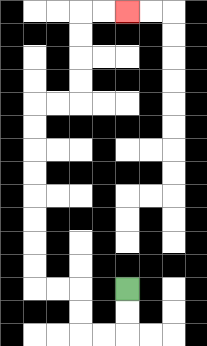{'start': '[5, 12]', 'end': '[5, 0]', 'path_directions': 'D,D,L,L,U,U,L,L,U,U,U,U,U,U,U,U,R,R,U,U,U,U,R,R', 'path_coordinates': '[[5, 12], [5, 13], [5, 14], [4, 14], [3, 14], [3, 13], [3, 12], [2, 12], [1, 12], [1, 11], [1, 10], [1, 9], [1, 8], [1, 7], [1, 6], [1, 5], [1, 4], [2, 4], [3, 4], [3, 3], [3, 2], [3, 1], [3, 0], [4, 0], [5, 0]]'}